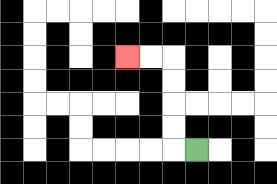{'start': '[8, 6]', 'end': '[5, 2]', 'path_directions': 'L,U,U,U,U,L,L', 'path_coordinates': '[[8, 6], [7, 6], [7, 5], [7, 4], [7, 3], [7, 2], [6, 2], [5, 2]]'}